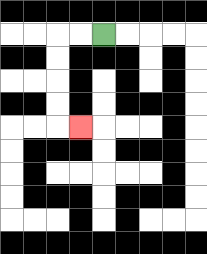{'start': '[4, 1]', 'end': '[3, 5]', 'path_directions': 'L,L,D,D,D,D,R', 'path_coordinates': '[[4, 1], [3, 1], [2, 1], [2, 2], [2, 3], [2, 4], [2, 5], [3, 5]]'}